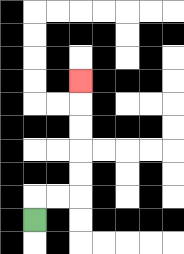{'start': '[1, 9]', 'end': '[3, 3]', 'path_directions': 'U,R,R,U,U,U,U,U', 'path_coordinates': '[[1, 9], [1, 8], [2, 8], [3, 8], [3, 7], [3, 6], [3, 5], [3, 4], [3, 3]]'}